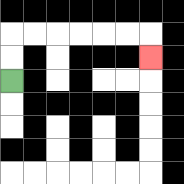{'start': '[0, 3]', 'end': '[6, 2]', 'path_directions': 'U,U,R,R,R,R,R,R,D', 'path_coordinates': '[[0, 3], [0, 2], [0, 1], [1, 1], [2, 1], [3, 1], [4, 1], [5, 1], [6, 1], [6, 2]]'}